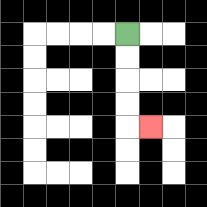{'start': '[5, 1]', 'end': '[6, 5]', 'path_directions': 'D,D,D,D,R', 'path_coordinates': '[[5, 1], [5, 2], [5, 3], [5, 4], [5, 5], [6, 5]]'}